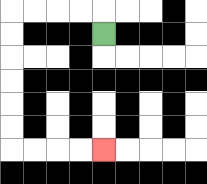{'start': '[4, 1]', 'end': '[4, 6]', 'path_directions': 'U,L,L,L,L,D,D,D,D,D,D,R,R,R,R', 'path_coordinates': '[[4, 1], [4, 0], [3, 0], [2, 0], [1, 0], [0, 0], [0, 1], [0, 2], [0, 3], [0, 4], [0, 5], [0, 6], [1, 6], [2, 6], [3, 6], [4, 6]]'}